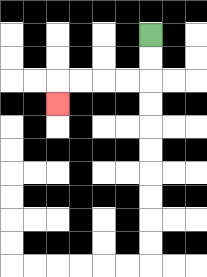{'start': '[6, 1]', 'end': '[2, 4]', 'path_directions': 'D,D,L,L,L,L,D', 'path_coordinates': '[[6, 1], [6, 2], [6, 3], [5, 3], [4, 3], [3, 3], [2, 3], [2, 4]]'}